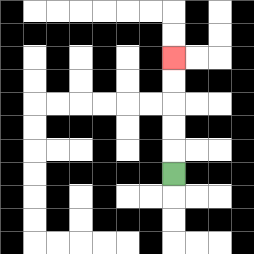{'start': '[7, 7]', 'end': '[7, 2]', 'path_directions': 'U,U,U,U,U', 'path_coordinates': '[[7, 7], [7, 6], [7, 5], [7, 4], [7, 3], [7, 2]]'}